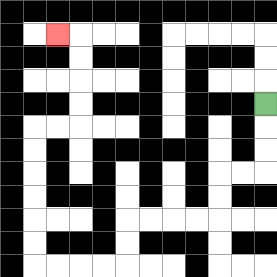{'start': '[11, 4]', 'end': '[2, 1]', 'path_directions': 'D,D,D,L,L,D,D,L,L,L,L,D,D,L,L,L,L,U,U,U,U,U,U,R,R,U,U,U,U,L', 'path_coordinates': '[[11, 4], [11, 5], [11, 6], [11, 7], [10, 7], [9, 7], [9, 8], [9, 9], [8, 9], [7, 9], [6, 9], [5, 9], [5, 10], [5, 11], [4, 11], [3, 11], [2, 11], [1, 11], [1, 10], [1, 9], [1, 8], [1, 7], [1, 6], [1, 5], [2, 5], [3, 5], [3, 4], [3, 3], [3, 2], [3, 1], [2, 1]]'}